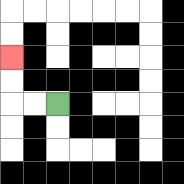{'start': '[2, 4]', 'end': '[0, 2]', 'path_directions': 'L,L,U,U', 'path_coordinates': '[[2, 4], [1, 4], [0, 4], [0, 3], [0, 2]]'}